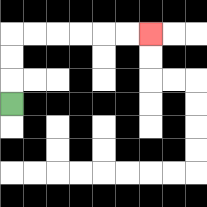{'start': '[0, 4]', 'end': '[6, 1]', 'path_directions': 'U,U,U,R,R,R,R,R,R', 'path_coordinates': '[[0, 4], [0, 3], [0, 2], [0, 1], [1, 1], [2, 1], [3, 1], [4, 1], [5, 1], [6, 1]]'}